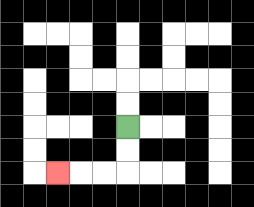{'start': '[5, 5]', 'end': '[2, 7]', 'path_directions': 'D,D,L,L,L', 'path_coordinates': '[[5, 5], [5, 6], [5, 7], [4, 7], [3, 7], [2, 7]]'}